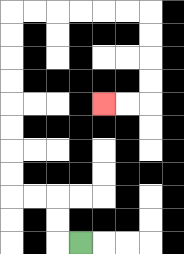{'start': '[3, 10]', 'end': '[4, 4]', 'path_directions': 'L,U,U,L,L,U,U,U,U,U,U,U,U,R,R,R,R,R,R,D,D,D,D,L,L', 'path_coordinates': '[[3, 10], [2, 10], [2, 9], [2, 8], [1, 8], [0, 8], [0, 7], [0, 6], [0, 5], [0, 4], [0, 3], [0, 2], [0, 1], [0, 0], [1, 0], [2, 0], [3, 0], [4, 0], [5, 0], [6, 0], [6, 1], [6, 2], [6, 3], [6, 4], [5, 4], [4, 4]]'}